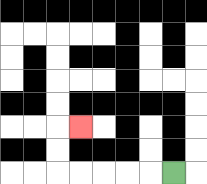{'start': '[7, 7]', 'end': '[3, 5]', 'path_directions': 'L,L,L,L,L,U,U,R', 'path_coordinates': '[[7, 7], [6, 7], [5, 7], [4, 7], [3, 7], [2, 7], [2, 6], [2, 5], [3, 5]]'}